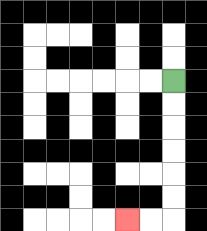{'start': '[7, 3]', 'end': '[5, 9]', 'path_directions': 'D,D,D,D,D,D,L,L', 'path_coordinates': '[[7, 3], [7, 4], [7, 5], [7, 6], [7, 7], [7, 8], [7, 9], [6, 9], [5, 9]]'}